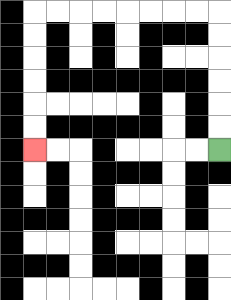{'start': '[9, 6]', 'end': '[1, 6]', 'path_directions': 'U,U,U,U,U,U,L,L,L,L,L,L,L,L,D,D,D,D,D,D', 'path_coordinates': '[[9, 6], [9, 5], [9, 4], [9, 3], [9, 2], [9, 1], [9, 0], [8, 0], [7, 0], [6, 0], [5, 0], [4, 0], [3, 0], [2, 0], [1, 0], [1, 1], [1, 2], [1, 3], [1, 4], [1, 5], [1, 6]]'}